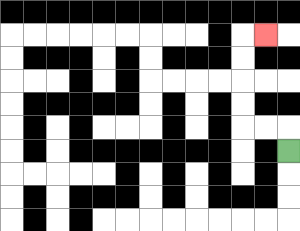{'start': '[12, 6]', 'end': '[11, 1]', 'path_directions': 'U,L,L,U,U,U,U,R', 'path_coordinates': '[[12, 6], [12, 5], [11, 5], [10, 5], [10, 4], [10, 3], [10, 2], [10, 1], [11, 1]]'}